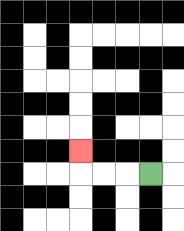{'start': '[6, 7]', 'end': '[3, 6]', 'path_directions': 'L,L,L,U', 'path_coordinates': '[[6, 7], [5, 7], [4, 7], [3, 7], [3, 6]]'}